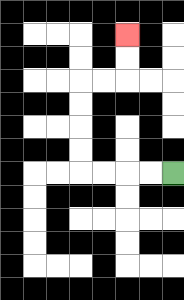{'start': '[7, 7]', 'end': '[5, 1]', 'path_directions': 'L,L,L,L,U,U,U,U,R,R,U,U', 'path_coordinates': '[[7, 7], [6, 7], [5, 7], [4, 7], [3, 7], [3, 6], [3, 5], [3, 4], [3, 3], [4, 3], [5, 3], [5, 2], [5, 1]]'}